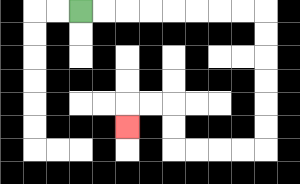{'start': '[3, 0]', 'end': '[5, 5]', 'path_directions': 'R,R,R,R,R,R,R,R,D,D,D,D,D,D,L,L,L,L,U,U,L,L,D', 'path_coordinates': '[[3, 0], [4, 0], [5, 0], [6, 0], [7, 0], [8, 0], [9, 0], [10, 0], [11, 0], [11, 1], [11, 2], [11, 3], [11, 4], [11, 5], [11, 6], [10, 6], [9, 6], [8, 6], [7, 6], [7, 5], [7, 4], [6, 4], [5, 4], [5, 5]]'}